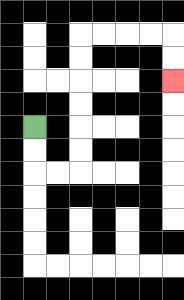{'start': '[1, 5]', 'end': '[7, 3]', 'path_directions': 'D,D,R,R,U,U,U,U,U,U,R,R,R,R,D,D', 'path_coordinates': '[[1, 5], [1, 6], [1, 7], [2, 7], [3, 7], [3, 6], [3, 5], [3, 4], [3, 3], [3, 2], [3, 1], [4, 1], [5, 1], [6, 1], [7, 1], [7, 2], [7, 3]]'}